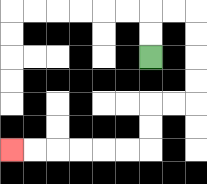{'start': '[6, 2]', 'end': '[0, 6]', 'path_directions': 'U,U,R,R,D,D,D,D,L,L,D,D,L,L,L,L,L,L', 'path_coordinates': '[[6, 2], [6, 1], [6, 0], [7, 0], [8, 0], [8, 1], [8, 2], [8, 3], [8, 4], [7, 4], [6, 4], [6, 5], [6, 6], [5, 6], [4, 6], [3, 6], [2, 6], [1, 6], [0, 6]]'}